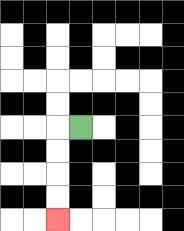{'start': '[3, 5]', 'end': '[2, 9]', 'path_directions': 'L,D,D,D,D', 'path_coordinates': '[[3, 5], [2, 5], [2, 6], [2, 7], [2, 8], [2, 9]]'}